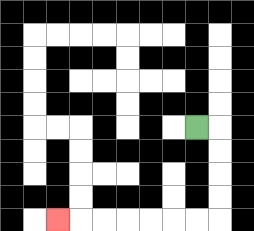{'start': '[8, 5]', 'end': '[2, 9]', 'path_directions': 'R,D,D,D,D,L,L,L,L,L,L,L', 'path_coordinates': '[[8, 5], [9, 5], [9, 6], [9, 7], [9, 8], [9, 9], [8, 9], [7, 9], [6, 9], [5, 9], [4, 9], [3, 9], [2, 9]]'}